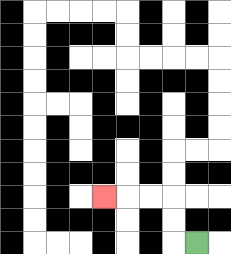{'start': '[8, 10]', 'end': '[4, 8]', 'path_directions': 'L,U,U,L,L,L', 'path_coordinates': '[[8, 10], [7, 10], [7, 9], [7, 8], [6, 8], [5, 8], [4, 8]]'}